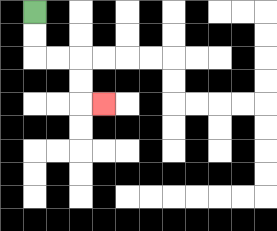{'start': '[1, 0]', 'end': '[4, 4]', 'path_directions': 'D,D,R,R,D,D,R', 'path_coordinates': '[[1, 0], [1, 1], [1, 2], [2, 2], [3, 2], [3, 3], [3, 4], [4, 4]]'}